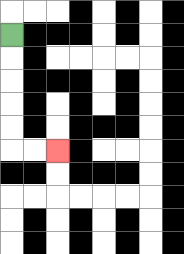{'start': '[0, 1]', 'end': '[2, 6]', 'path_directions': 'D,D,D,D,D,R,R', 'path_coordinates': '[[0, 1], [0, 2], [0, 3], [0, 4], [0, 5], [0, 6], [1, 6], [2, 6]]'}